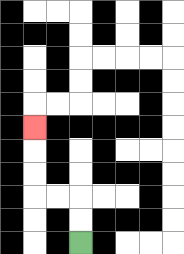{'start': '[3, 10]', 'end': '[1, 5]', 'path_directions': 'U,U,L,L,U,U,U', 'path_coordinates': '[[3, 10], [3, 9], [3, 8], [2, 8], [1, 8], [1, 7], [1, 6], [1, 5]]'}